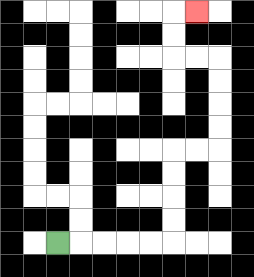{'start': '[2, 10]', 'end': '[8, 0]', 'path_directions': 'R,R,R,R,R,U,U,U,U,R,R,U,U,U,U,L,L,U,U,R', 'path_coordinates': '[[2, 10], [3, 10], [4, 10], [5, 10], [6, 10], [7, 10], [7, 9], [7, 8], [7, 7], [7, 6], [8, 6], [9, 6], [9, 5], [9, 4], [9, 3], [9, 2], [8, 2], [7, 2], [7, 1], [7, 0], [8, 0]]'}